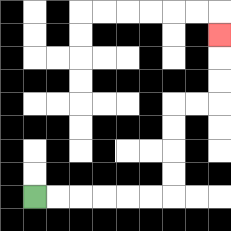{'start': '[1, 8]', 'end': '[9, 1]', 'path_directions': 'R,R,R,R,R,R,U,U,U,U,R,R,U,U,U', 'path_coordinates': '[[1, 8], [2, 8], [3, 8], [4, 8], [5, 8], [6, 8], [7, 8], [7, 7], [7, 6], [7, 5], [7, 4], [8, 4], [9, 4], [9, 3], [9, 2], [9, 1]]'}